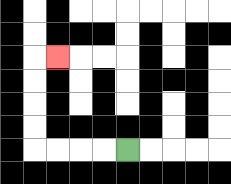{'start': '[5, 6]', 'end': '[2, 2]', 'path_directions': 'L,L,L,L,U,U,U,U,R', 'path_coordinates': '[[5, 6], [4, 6], [3, 6], [2, 6], [1, 6], [1, 5], [1, 4], [1, 3], [1, 2], [2, 2]]'}